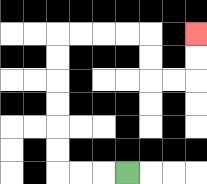{'start': '[5, 7]', 'end': '[8, 1]', 'path_directions': 'L,L,L,U,U,U,U,U,U,R,R,R,R,D,D,R,R,U,U', 'path_coordinates': '[[5, 7], [4, 7], [3, 7], [2, 7], [2, 6], [2, 5], [2, 4], [2, 3], [2, 2], [2, 1], [3, 1], [4, 1], [5, 1], [6, 1], [6, 2], [6, 3], [7, 3], [8, 3], [8, 2], [8, 1]]'}